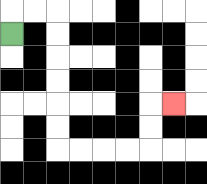{'start': '[0, 1]', 'end': '[7, 4]', 'path_directions': 'U,R,R,D,D,D,D,D,D,R,R,R,R,U,U,R', 'path_coordinates': '[[0, 1], [0, 0], [1, 0], [2, 0], [2, 1], [2, 2], [2, 3], [2, 4], [2, 5], [2, 6], [3, 6], [4, 6], [5, 6], [6, 6], [6, 5], [6, 4], [7, 4]]'}